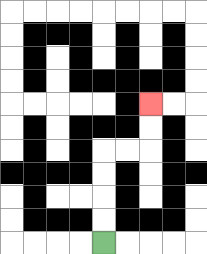{'start': '[4, 10]', 'end': '[6, 4]', 'path_directions': 'U,U,U,U,R,R,U,U', 'path_coordinates': '[[4, 10], [4, 9], [4, 8], [4, 7], [4, 6], [5, 6], [6, 6], [6, 5], [6, 4]]'}